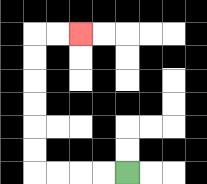{'start': '[5, 7]', 'end': '[3, 1]', 'path_directions': 'L,L,L,L,U,U,U,U,U,U,R,R', 'path_coordinates': '[[5, 7], [4, 7], [3, 7], [2, 7], [1, 7], [1, 6], [1, 5], [1, 4], [1, 3], [1, 2], [1, 1], [2, 1], [3, 1]]'}